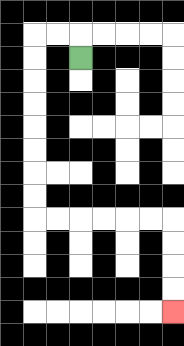{'start': '[3, 2]', 'end': '[7, 13]', 'path_directions': 'U,L,L,D,D,D,D,D,D,D,D,R,R,R,R,R,R,D,D,D,D', 'path_coordinates': '[[3, 2], [3, 1], [2, 1], [1, 1], [1, 2], [1, 3], [1, 4], [1, 5], [1, 6], [1, 7], [1, 8], [1, 9], [2, 9], [3, 9], [4, 9], [5, 9], [6, 9], [7, 9], [7, 10], [7, 11], [7, 12], [7, 13]]'}